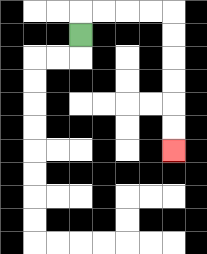{'start': '[3, 1]', 'end': '[7, 6]', 'path_directions': 'U,R,R,R,R,D,D,D,D,D,D', 'path_coordinates': '[[3, 1], [3, 0], [4, 0], [5, 0], [6, 0], [7, 0], [7, 1], [7, 2], [7, 3], [7, 4], [7, 5], [7, 6]]'}